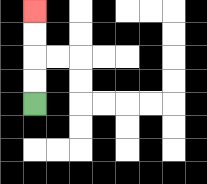{'start': '[1, 4]', 'end': '[1, 0]', 'path_directions': 'U,U,U,U', 'path_coordinates': '[[1, 4], [1, 3], [1, 2], [1, 1], [1, 0]]'}